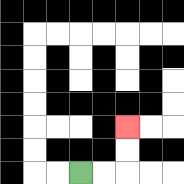{'start': '[3, 7]', 'end': '[5, 5]', 'path_directions': 'R,R,U,U', 'path_coordinates': '[[3, 7], [4, 7], [5, 7], [5, 6], [5, 5]]'}